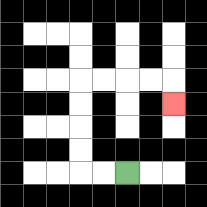{'start': '[5, 7]', 'end': '[7, 4]', 'path_directions': 'L,L,U,U,U,U,R,R,R,R,D', 'path_coordinates': '[[5, 7], [4, 7], [3, 7], [3, 6], [3, 5], [3, 4], [3, 3], [4, 3], [5, 3], [6, 3], [7, 3], [7, 4]]'}